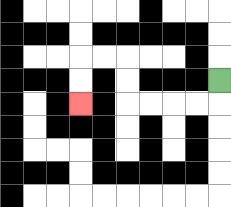{'start': '[9, 3]', 'end': '[3, 4]', 'path_directions': 'D,L,L,L,L,U,U,L,L,D,D', 'path_coordinates': '[[9, 3], [9, 4], [8, 4], [7, 4], [6, 4], [5, 4], [5, 3], [5, 2], [4, 2], [3, 2], [3, 3], [3, 4]]'}